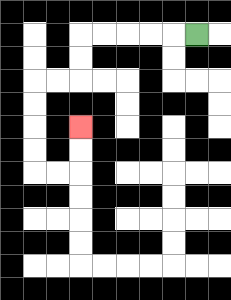{'start': '[8, 1]', 'end': '[3, 5]', 'path_directions': 'L,L,L,L,L,D,D,L,L,D,D,D,D,R,R,U,U', 'path_coordinates': '[[8, 1], [7, 1], [6, 1], [5, 1], [4, 1], [3, 1], [3, 2], [3, 3], [2, 3], [1, 3], [1, 4], [1, 5], [1, 6], [1, 7], [2, 7], [3, 7], [3, 6], [3, 5]]'}